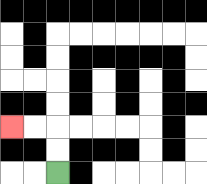{'start': '[2, 7]', 'end': '[0, 5]', 'path_directions': 'U,U,L,L', 'path_coordinates': '[[2, 7], [2, 6], [2, 5], [1, 5], [0, 5]]'}